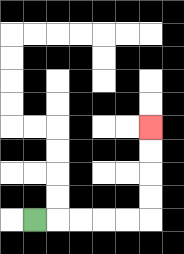{'start': '[1, 9]', 'end': '[6, 5]', 'path_directions': 'R,R,R,R,R,U,U,U,U', 'path_coordinates': '[[1, 9], [2, 9], [3, 9], [4, 9], [5, 9], [6, 9], [6, 8], [6, 7], [6, 6], [6, 5]]'}